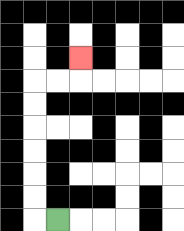{'start': '[2, 9]', 'end': '[3, 2]', 'path_directions': 'L,U,U,U,U,U,U,R,R,U', 'path_coordinates': '[[2, 9], [1, 9], [1, 8], [1, 7], [1, 6], [1, 5], [1, 4], [1, 3], [2, 3], [3, 3], [3, 2]]'}